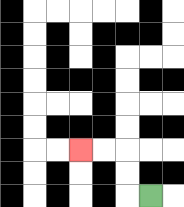{'start': '[6, 8]', 'end': '[3, 6]', 'path_directions': 'L,U,U,L,L', 'path_coordinates': '[[6, 8], [5, 8], [5, 7], [5, 6], [4, 6], [3, 6]]'}